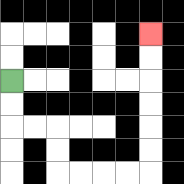{'start': '[0, 3]', 'end': '[6, 1]', 'path_directions': 'D,D,R,R,D,D,R,R,R,R,U,U,U,U,U,U', 'path_coordinates': '[[0, 3], [0, 4], [0, 5], [1, 5], [2, 5], [2, 6], [2, 7], [3, 7], [4, 7], [5, 7], [6, 7], [6, 6], [6, 5], [6, 4], [6, 3], [6, 2], [6, 1]]'}